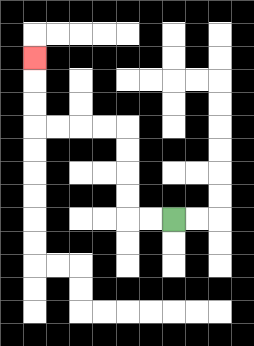{'start': '[7, 9]', 'end': '[1, 2]', 'path_directions': 'L,L,U,U,U,U,L,L,L,L,U,U,U', 'path_coordinates': '[[7, 9], [6, 9], [5, 9], [5, 8], [5, 7], [5, 6], [5, 5], [4, 5], [3, 5], [2, 5], [1, 5], [1, 4], [1, 3], [1, 2]]'}